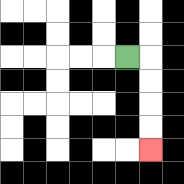{'start': '[5, 2]', 'end': '[6, 6]', 'path_directions': 'R,D,D,D,D', 'path_coordinates': '[[5, 2], [6, 2], [6, 3], [6, 4], [6, 5], [6, 6]]'}